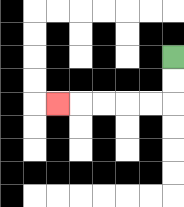{'start': '[7, 2]', 'end': '[2, 4]', 'path_directions': 'D,D,L,L,L,L,L', 'path_coordinates': '[[7, 2], [7, 3], [7, 4], [6, 4], [5, 4], [4, 4], [3, 4], [2, 4]]'}